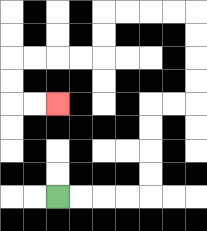{'start': '[2, 8]', 'end': '[2, 4]', 'path_directions': 'R,R,R,R,U,U,U,U,R,R,U,U,U,U,L,L,L,L,D,D,L,L,L,L,D,D,R,R', 'path_coordinates': '[[2, 8], [3, 8], [4, 8], [5, 8], [6, 8], [6, 7], [6, 6], [6, 5], [6, 4], [7, 4], [8, 4], [8, 3], [8, 2], [8, 1], [8, 0], [7, 0], [6, 0], [5, 0], [4, 0], [4, 1], [4, 2], [3, 2], [2, 2], [1, 2], [0, 2], [0, 3], [0, 4], [1, 4], [2, 4]]'}